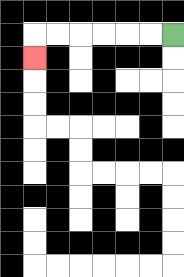{'start': '[7, 1]', 'end': '[1, 2]', 'path_directions': 'L,L,L,L,L,L,D', 'path_coordinates': '[[7, 1], [6, 1], [5, 1], [4, 1], [3, 1], [2, 1], [1, 1], [1, 2]]'}